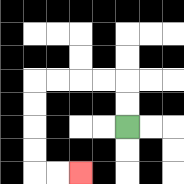{'start': '[5, 5]', 'end': '[3, 7]', 'path_directions': 'U,U,L,L,L,L,D,D,D,D,R,R', 'path_coordinates': '[[5, 5], [5, 4], [5, 3], [4, 3], [3, 3], [2, 3], [1, 3], [1, 4], [1, 5], [1, 6], [1, 7], [2, 7], [3, 7]]'}